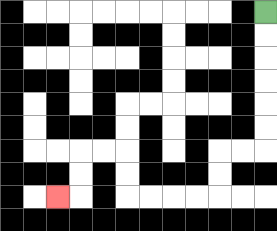{'start': '[11, 0]', 'end': '[2, 8]', 'path_directions': 'D,D,D,D,D,D,L,L,D,D,L,L,L,L,U,U,L,L,D,D,L', 'path_coordinates': '[[11, 0], [11, 1], [11, 2], [11, 3], [11, 4], [11, 5], [11, 6], [10, 6], [9, 6], [9, 7], [9, 8], [8, 8], [7, 8], [6, 8], [5, 8], [5, 7], [5, 6], [4, 6], [3, 6], [3, 7], [3, 8], [2, 8]]'}